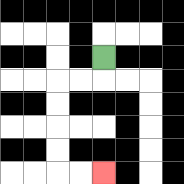{'start': '[4, 2]', 'end': '[4, 7]', 'path_directions': 'D,L,L,D,D,D,D,R,R', 'path_coordinates': '[[4, 2], [4, 3], [3, 3], [2, 3], [2, 4], [2, 5], [2, 6], [2, 7], [3, 7], [4, 7]]'}